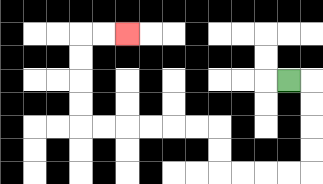{'start': '[12, 3]', 'end': '[5, 1]', 'path_directions': 'R,D,D,D,D,L,L,L,L,U,U,L,L,L,L,L,L,U,U,U,U,R,R', 'path_coordinates': '[[12, 3], [13, 3], [13, 4], [13, 5], [13, 6], [13, 7], [12, 7], [11, 7], [10, 7], [9, 7], [9, 6], [9, 5], [8, 5], [7, 5], [6, 5], [5, 5], [4, 5], [3, 5], [3, 4], [3, 3], [3, 2], [3, 1], [4, 1], [5, 1]]'}